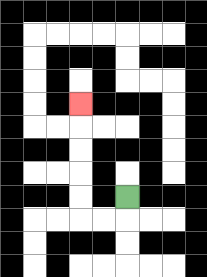{'start': '[5, 8]', 'end': '[3, 4]', 'path_directions': 'D,L,L,U,U,U,U,U', 'path_coordinates': '[[5, 8], [5, 9], [4, 9], [3, 9], [3, 8], [3, 7], [3, 6], [3, 5], [3, 4]]'}